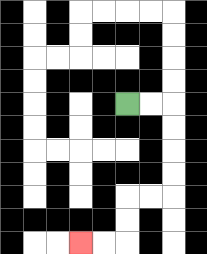{'start': '[5, 4]', 'end': '[3, 10]', 'path_directions': 'R,R,D,D,D,D,L,L,D,D,L,L', 'path_coordinates': '[[5, 4], [6, 4], [7, 4], [7, 5], [7, 6], [7, 7], [7, 8], [6, 8], [5, 8], [5, 9], [5, 10], [4, 10], [3, 10]]'}